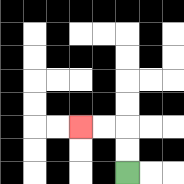{'start': '[5, 7]', 'end': '[3, 5]', 'path_directions': 'U,U,L,L', 'path_coordinates': '[[5, 7], [5, 6], [5, 5], [4, 5], [3, 5]]'}